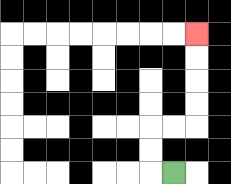{'start': '[7, 7]', 'end': '[8, 1]', 'path_directions': 'L,U,U,R,R,U,U,U,U', 'path_coordinates': '[[7, 7], [6, 7], [6, 6], [6, 5], [7, 5], [8, 5], [8, 4], [8, 3], [8, 2], [8, 1]]'}